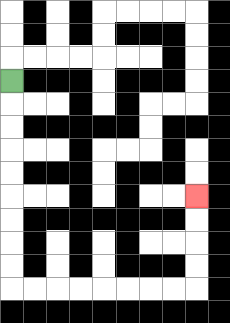{'start': '[0, 3]', 'end': '[8, 8]', 'path_directions': 'D,D,D,D,D,D,D,D,D,R,R,R,R,R,R,R,R,U,U,U,U', 'path_coordinates': '[[0, 3], [0, 4], [0, 5], [0, 6], [0, 7], [0, 8], [0, 9], [0, 10], [0, 11], [0, 12], [1, 12], [2, 12], [3, 12], [4, 12], [5, 12], [6, 12], [7, 12], [8, 12], [8, 11], [8, 10], [8, 9], [8, 8]]'}